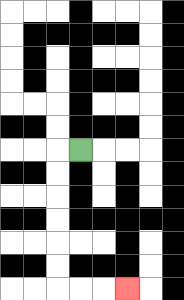{'start': '[3, 6]', 'end': '[5, 12]', 'path_directions': 'L,D,D,D,D,D,D,R,R,R', 'path_coordinates': '[[3, 6], [2, 6], [2, 7], [2, 8], [2, 9], [2, 10], [2, 11], [2, 12], [3, 12], [4, 12], [5, 12]]'}